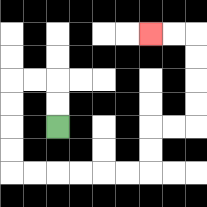{'start': '[2, 5]', 'end': '[6, 1]', 'path_directions': 'U,U,L,L,D,D,D,D,R,R,R,R,R,R,U,U,R,R,U,U,U,U,L,L', 'path_coordinates': '[[2, 5], [2, 4], [2, 3], [1, 3], [0, 3], [0, 4], [0, 5], [0, 6], [0, 7], [1, 7], [2, 7], [3, 7], [4, 7], [5, 7], [6, 7], [6, 6], [6, 5], [7, 5], [8, 5], [8, 4], [8, 3], [8, 2], [8, 1], [7, 1], [6, 1]]'}